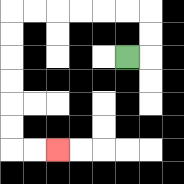{'start': '[5, 2]', 'end': '[2, 6]', 'path_directions': 'R,U,U,L,L,L,L,L,L,D,D,D,D,D,D,R,R', 'path_coordinates': '[[5, 2], [6, 2], [6, 1], [6, 0], [5, 0], [4, 0], [3, 0], [2, 0], [1, 0], [0, 0], [0, 1], [0, 2], [0, 3], [0, 4], [0, 5], [0, 6], [1, 6], [2, 6]]'}